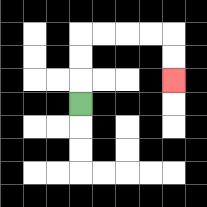{'start': '[3, 4]', 'end': '[7, 3]', 'path_directions': 'U,U,U,R,R,R,R,D,D', 'path_coordinates': '[[3, 4], [3, 3], [3, 2], [3, 1], [4, 1], [5, 1], [6, 1], [7, 1], [7, 2], [7, 3]]'}